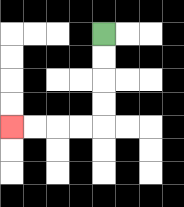{'start': '[4, 1]', 'end': '[0, 5]', 'path_directions': 'D,D,D,D,L,L,L,L', 'path_coordinates': '[[4, 1], [4, 2], [4, 3], [4, 4], [4, 5], [3, 5], [2, 5], [1, 5], [0, 5]]'}